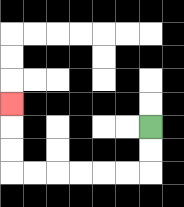{'start': '[6, 5]', 'end': '[0, 4]', 'path_directions': 'D,D,L,L,L,L,L,L,U,U,U', 'path_coordinates': '[[6, 5], [6, 6], [6, 7], [5, 7], [4, 7], [3, 7], [2, 7], [1, 7], [0, 7], [0, 6], [0, 5], [0, 4]]'}